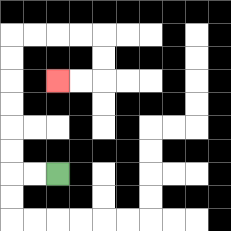{'start': '[2, 7]', 'end': '[2, 3]', 'path_directions': 'L,L,U,U,U,U,U,U,R,R,R,R,D,D,L,L', 'path_coordinates': '[[2, 7], [1, 7], [0, 7], [0, 6], [0, 5], [0, 4], [0, 3], [0, 2], [0, 1], [1, 1], [2, 1], [3, 1], [4, 1], [4, 2], [4, 3], [3, 3], [2, 3]]'}